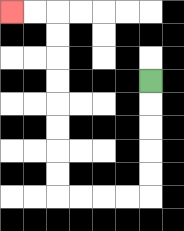{'start': '[6, 3]', 'end': '[0, 0]', 'path_directions': 'D,D,D,D,D,L,L,L,L,U,U,U,U,U,U,U,U,L,L', 'path_coordinates': '[[6, 3], [6, 4], [6, 5], [6, 6], [6, 7], [6, 8], [5, 8], [4, 8], [3, 8], [2, 8], [2, 7], [2, 6], [2, 5], [2, 4], [2, 3], [2, 2], [2, 1], [2, 0], [1, 0], [0, 0]]'}